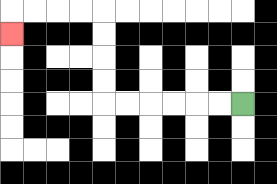{'start': '[10, 4]', 'end': '[0, 1]', 'path_directions': 'L,L,L,L,L,L,U,U,U,U,L,L,L,L,D', 'path_coordinates': '[[10, 4], [9, 4], [8, 4], [7, 4], [6, 4], [5, 4], [4, 4], [4, 3], [4, 2], [4, 1], [4, 0], [3, 0], [2, 0], [1, 0], [0, 0], [0, 1]]'}